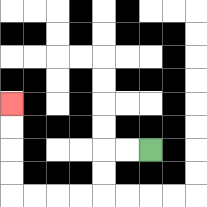{'start': '[6, 6]', 'end': '[0, 4]', 'path_directions': 'L,L,D,D,L,L,L,L,U,U,U,U', 'path_coordinates': '[[6, 6], [5, 6], [4, 6], [4, 7], [4, 8], [3, 8], [2, 8], [1, 8], [0, 8], [0, 7], [0, 6], [0, 5], [0, 4]]'}